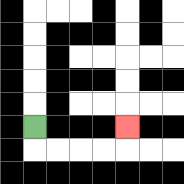{'start': '[1, 5]', 'end': '[5, 5]', 'path_directions': 'D,R,R,R,R,U', 'path_coordinates': '[[1, 5], [1, 6], [2, 6], [3, 6], [4, 6], [5, 6], [5, 5]]'}